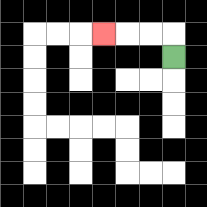{'start': '[7, 2]', 'end': '[4, 1]', 'path_directions': 'U,L,L,L', 'path_coordinates': '[[7, 2], [7, 1], [6, 1], [5, 1], [4, 1]]'}